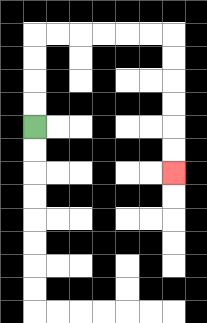{'start': '[1, 5]', 'end': '[7, 7]', 'path_directions': 'U,U,U,U,R,R,R,R,R,R,D,D,D,D,D,D', 'path_coordinates': '[[1, 5], [1, 4], [1, 3], [1, 2], [1, 1], [2, 1], [3, 1], [4, 1], [5, 1], [6, 1], [7, 1], [7, 2], [7, 3], [7, 4], [7, 5], [7, 6], [7, 7]]'}